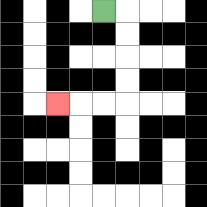{'start': '[4, 0]', 'end': '[2, 4]', 'path_directions': 'R,D,D,D,D,L,L,L', 'path_coordinates': '[[4, 0], [5, 0], [5, 1], [5, 2], [5, 3], [5, 4], [4, 4], [3, 4], [2, 4]]'}